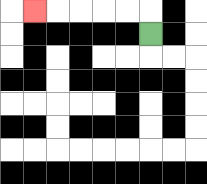{'start': '[6, 1]', 'end': '[1, 0]', 'path_directions': 'U,L,L,L,L,L', 'path_coordinates': '[[6, 1], [6, 0], [5, 0], [4, 0], [3, 0], [2, 0], [1, 0]]'}